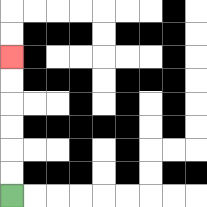{'start': '[0, 8]', 'end': '[0, 2]', 'path_directions': 'U,U,U,U,U,U', 'path_coordinates': '[[0, 8], [0, 7], [0, 6], [0, 5], [0, 4], [0, 3], [0, 2]]'}